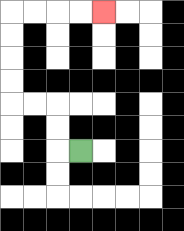{'start': '[3, 6]', 'end': '[4, 0]', 'path_directions': 'L,U,U,L,L,U,U,U,U,R,R,R,R', 'path_coordinates': '[[3, 6], [2, 6], [2, 5], [2, 4], [1, 4], [0, 4], [0, 3], [0, 2], [0, 1], [0, 0], [1, 0], [2, 0], [3, 0], [4, 0]]'}